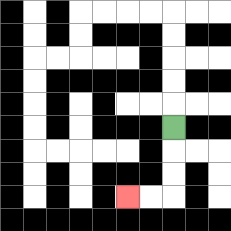{'start': '[7, 5]', 'end': '[5, 8]', 'path_directions': 'D,D,D,L,L', 'path_coordinates': '[[7, 5], [7, 6], [7, 7], [7, 8], [6, 8], [5, 8]]'}